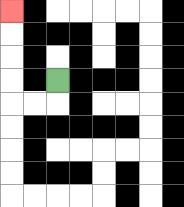{'start': '[2, 3]', 'end': '[0, 0]', 'path_directions': 'D,L,L,U,U,U,U', 'path_coordinates': '[[2, 3], [2, 4], [1, 4], [0, 4], [0, 3], [0, 2], [0, 1], [0, 0]]'}